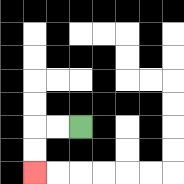{'start': '[3, 5]', 'end': '[1, 7]', 'path_directions': 'L,L,D,D', 'path_coordinates': '[[3, 5], [2, 5], [1, 5], [1, 6], [1, 7]]'}